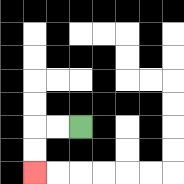{'start': '[3, 5]', 'end': '[1, 7]', 'path_directions': 'L,L,D,D', 'path_coordinates': '[[3, 5], [2, 5], [1, 5], [1, 6], [1, 7]]'}